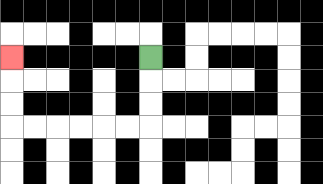{'start': '[6, 2]', 'end': '[0, 2]', 'path_directions': 'D,D,D,L,L,L,L,L,L,U,U,U', 'path_coordinates': '[[6, 2], [6, 3], [6, 4], [6, 5], [5, 5], [4, 5], [3, 5], [2, 5], [1, 5], [0, 5], [0, 4], [0, 3], [0, 2]]'}